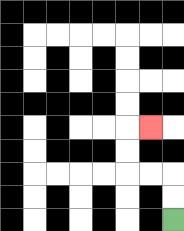{'start': '[7, 9]', 'end': '[6, 5]', 'path_directions': 'U,U,L,L,U,U,R', 'path_coordinates': '[[7, 9], [7, 8], [7, 7], [6, 7], [5, 7], [5, 6], [5, 5], [6, 5]]'}